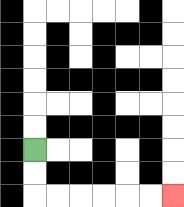{'start': '[1, 6]', 'end': '[7, 8]', 'path_directions': 'D,D,R,R,R,R,R,R', 'path_coordinates': '[[1, 6], [1, 7], [1, 8], [2, 8], [3, 8], [4, 8], [5, 8], [6, 8], [7, 8]]'}